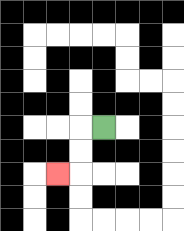{'start': '[4, 5]', 'end': '[2, 7]', 'path_directions': 'L,D,D,L', 'path_coordinates': '[[4, 5], [3, 5], [3, 6], [3, 7], [2, 7]]'}